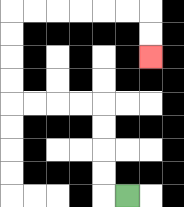{'start': '[5, 8]', 'end': '[6, 2]', 'path_directions': 'L,U,U,U,U,L,L,L,L,U,U,U,U,R,R,R,R,R,R,D,D', 'path_coordinates': '[[5, 8], [4, 8], [4, 7], [4, 6], [4, 5], [4, 4], [3, 4], [2, 4], [1, 4], [0, 4], [0, 3], [0, 2], [0, 1], [0, 0], [1, 0], [2, 0], [3, 0], [4, 0], [5, 0], [6, 0], [6, 1], [6, 2]]'}